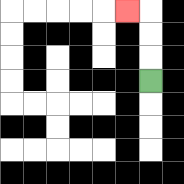{'start': '[6, 3]', 'end': '[5, 0]', 'path_directions': 'U,U,U,L', 'path_coordinates': '[[6, 3], [6, 2], [6, 1], [6, 0], [5, 0]]'}